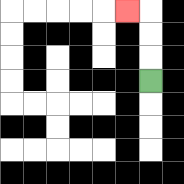{'start': '[6, 3]', 'end': '[5, 0]', 'path_directions': 'U,U,U,L', 'path_coordinates': '[[6, 3], [6, 2], [6, 1], [6, 0], [5, 0]]'}